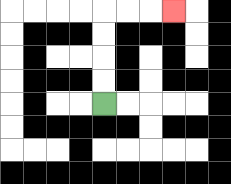{'start': '[4, 4]', 'end': '[7, 0]', 'path_directions': 'U,U,U,U,R,R,R', 'path_coordinates': '[[4, 4], [4, 3], [4, 2], [4, 1], [4, 0], [5, 0], [6, 0], [7, 0]]'}